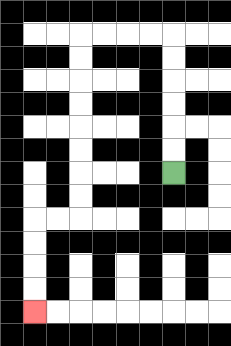{'start': '[7, 7]', 'end': '[1, 13]', 'path_directions': 'U,U,U,U,U,U,L,L,L,L,D,D,D,D,D,D,D,D,L,L,D,D,D,D', 'path_coordinates': '[[7, 7], [7, 6], [7, 5], [7, 4], [7, 3], [7, 2], [7, 1], [6, 1], [5, 1], [4, 1], [3, 1], [3, 2], [3, 3], [3, 4], [3, 5], [3, 6], [3, 7], [3, 8], [3, 9], [2, 9], [1, 9], [1, 10], [1, 11], [1, 12], [1, 13]]'}